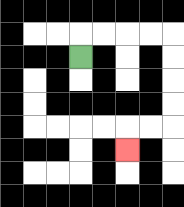{'start': '[3, 2]', 'end': '[5, 6]', 'path_directions': 'U,R,R,R,R,D,D,D,D,L,L,D', 'path_coordinates': '[[3, 2], [3, 1], [4, 1], [5, 1], [6, 1], [7, 1], [7, 2], [7, 3], [7, 4], [7, 5], [6, 5], [5, 5], [5, 6]]'}